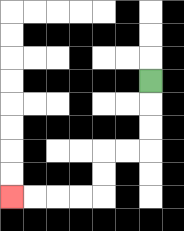{'start': '[6, 3]', 'end': '[0, 8]', 'path_directions': 'D,D,D,L,L,D,D,L,L,L,L', 'path_coordinates': '[[6, 3], [6, 4], [6, 5], [6, 6], [5, 6], [4, 6], [4, 7], [4, 8], [3, 8], [2, 8], [1, 8], [0, 8]]'}